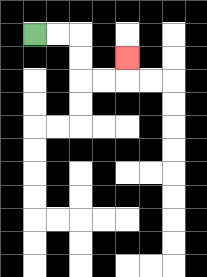{'start': '[1, 1]', 'end': '[5, 2]', 'path_directions': 'R,R,D,D,R,R,U', 'path_coordinates': '[[1, 1], [2, 1], [3, 1], [3, 2], [3, 3], [4, 3], [5, 3], [5, 2]]'}